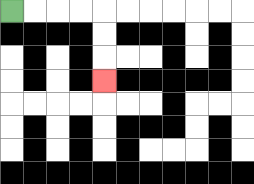{'start': '[0, 0]', 'end': '[4, 3]', 'path_directions': 'R,R,R,R,D,D,D', 'path_coordinates': '[[0, 0], [1, 0], [2, 0], [3, 0], [4, 0], [4, 1], [4, 2], [4, 3]]'}